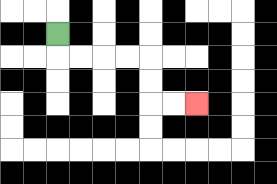{'start': '[2, 1]', 'end': '[8, 4]', 'path_directions': 'D,R,R,R,R,D,D,R,R', 'path_coordinates': '[[2, 1], [2, 2], [3, 2], [4, 2], [5, 2], [6, 2], [6, 3], [6, 4], [7, 4], [8, 4]]'}